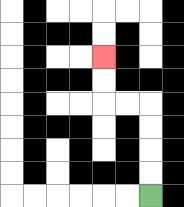{'start': '[6, 8]', 'end': '[4, 2]', 'path_directions': 'U,U,U,U,L,L,U,U', 'path_coordinates': '[[6, 8], [6, 7], [6, 6], [6, 5], [6, 4], [5, 4], [4, 4], [4, 3], [4, 2]]'}